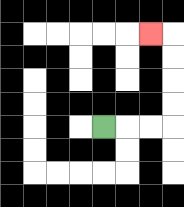{'start': '[4, 5]', 'end': '[6, 1]', 'path_directions': 'R,R,R,U,U,U,U,L', 'path_coordinates': '[[4, 5], [5, 5], [6, 5], [7, 5], [7, 4], [7, 3], [7, 2], [7, 1], [6, 1]]'}